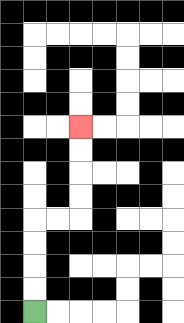{'start': '[1, 13]', 'end': '[3, 5]', 'path_directions': 'U,U,U,U,R,R,U,U,U,U', 'path_coordinates': '[[1, 13], [1, 12], [1, 11], [1, 10], [1, 9], [2, 9], [3, 9], [3, 8], [3, 7], [3, 6], [3, 5]]'}